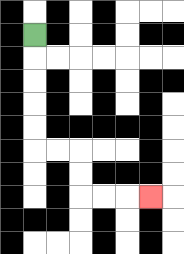{'start': '[1, 1]', 'end': '[6, 8]', 'path_directions': 'D,D,D,D,D,R,R,D,D,R,R,R', 'path_coordinates': '[[1, 1], [1, 2], [1, 3], [1, 4], [1, 5], [1, 6], [2, 6], [3, 6], [3, 7], [3, 8], [4, 8], [5, 8], [6, 8]]'}